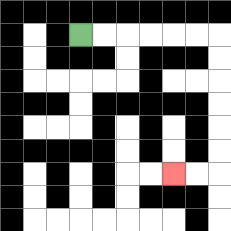{'start': '[3, 1]', 'end': '[7, 7]', 'path_directions': 'R,R,R,R,R,R,D,D,D,D,D,D,L,L', 'path_coordinates': '[[3, 1], [4, 1], [5, 1], [6, 1], [7, 1], [8, 1], [9, 1], [9, 2], [9, 3], [9, 4], [9, 5], [9, 6], [9, 7], [8, 7], [7, 7]]'}